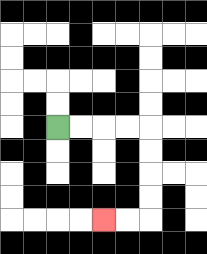{'start': '[2, 5]', 'end': '[4, 9]', 'path_directions': 'R,R,R,R,D,D,D,D,L,L', 'path_coordinates': '[[2, 5], [3, 5], [4, 5], [5, 5], [6, 5], [6, 6], [6, 7], [6, 8], [6, 9], [5, 9], [4, 9]]'}